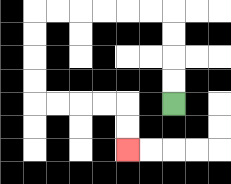{'start': '[7, 4]', 'end': '[5, 6]', 'path_directions': 'U,U,U,U,L,L,L,L,L,L,D,D,D,D,R,R,R,R,D,D', 'path_coordinates': '[[7, 4], [7, 3], [7, 2], [7, 1], [7, 0], [6, 0], [5, 0], [4, 0], [3, 0], [2, 0], [1, 0], [1, 1], [1, 2], [1, 3], [1, 4], [2, 4], [3, 4], [4, 4], [5, 4], [5, 5], [5, 6]]'}